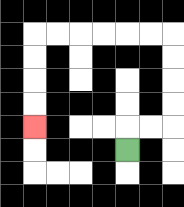{'start': '[5, 6]', 'end': '[1, 5]', 'path_directions': 'U,R,R,U,U,U,U,L,L,L,L,L,L,D,D,D,D', 'path_coordinates': '[[5, 6], [5, 5], [6, 5], [7, 5], [7, 4], [7, 3], [7, 2], [7, 1], [6, 1], [5, 1], [4, 1], [3, 1], [2, 1], [1, 1], [1, 2], [1, 3], [1, 4], [1, 5]]'}